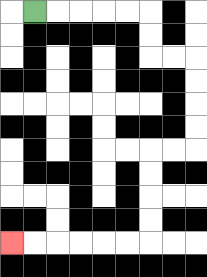{'start': '[1, 0]', 'end': '[0, 10]', 'path_directions': 'R,R,R,R,R,D,D,R,R,D,D,D,D,L,L,D,D,D,D,L,L,L,L,L,L', 'path_coordinates': '[[1, 0], [2, 0], [3, 0], [4, 0], [5, 0], [6, 0], [6, 1], [6, 2], [7, 2], [8, 2], [8, 3], [8, 4], [8, 5], [8, 6], [7, 6], [6, 6], [6, 7], [6, 8], [6, 9], [6, 10], [5, 10], [4, 10], [3, 10], [2, 10], [1, 10], [0, 10]]'}